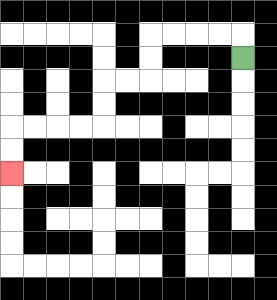{'start': '[10, 2]', 'end': '[0, 7]', 'path_directions': 'U,L,L,L,L,D,D,L,L,D,D,L,L,L,L,D,D', 'path_coordinates': '[[10, 2], [10, 1], [9, 1], [8, 1], [7, 1], [6, 1], [6, 2], [6, 3], [5, 3], [4, 3], [4, 4], [4, 5], [3, 5], [2, 5], [1, 5], [0, 5], [0, 6], [0, 7]]'}